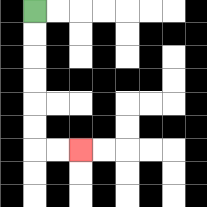{'start': '[1, 0]', 'end': '[3, 6]', 'path_directions': 'D,D,D,D,D,D,R,R', 'path_coordinates': '[[1, 0], [1, 1], [1, 2], [1, 3], [1, 4], [1, 5], [1, 6], [2, 6], [3, 6]]'}